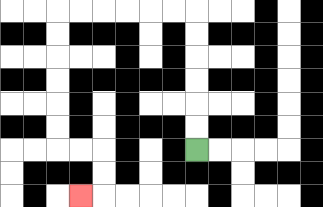{'start': '[8, 6]', 'end': '[3, 8]', 'path_directions': 'U,U,U,U,U,U,L,L,L,L,L,L,D,D,D,D,D,D,R,R,D,D,L', 'path_coordinates': '[[8, 6], [8, 5], [8, 4], [8, 3], [8, 2], [8, 1], [8, 0], [7, 0], [6, 0], [5, 0], [4, 0], [3, 0], [2, 0], [2, 1], [2, 2], [2, 3], [2, 4], [2, 5], [2, 6], [3, 6], [4, 6], [4, 7], [4, 8], [3, 8]]'}